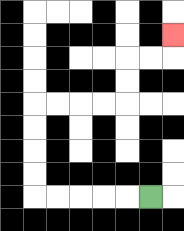{'start': '[6, 8]', 'end': '[7, 1]', 'path_directions': 'L,L,L,L,L,U,U,U,U,R,R,R,R,U,U,R,R,U', 'path_coordinates': '[[6, 8], [5, 8], [4, 8], [3, 8], [2, 8], [1, 8], [1, 7], [1, 6], [1, 5], [1, 4], [2, 4], [3, 4], [4, 4], [5, 4], [5, 3], [5, 2], [6, 2], [7, 2], [7, 1]]'}